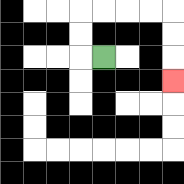{'start': '[4, 2]', 'end': '[7, 3]', 'path_directions': 'L,U,U,R,R,R,R,D,D,D', 'path_coordinates': '[[4, 2], [3, 2], [3, 1], [3, 0], [4, 0], [5, 0], [6, 0], [7, 0], [7, 1], [7, 2], [7, 3]]'}